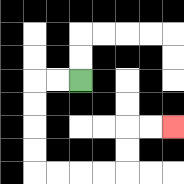{'start': '[3, 3]', 'end': '[7, 5]', 'path_directions': 'L,L,D,D,D,D,R,R,R,R,U,U,R,R', 'path_coordinates': '[[3, 3], [2, 3], [1, 3], [1, 4], [1, 5], [1, 6], [1, 7], [2, 7], [3, 7], [4, 7], [5, 7], [5, 6], [5, 5], [6, 5], [7, 5]]'}